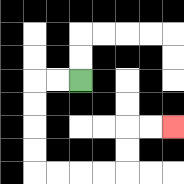{'start': '[3, 3]', 'end': '[7, 5]', 'path_directions': 'L,L,D,D,D,D,R,R,R,R,U,U,R,R', 'path_coordinates': '[[3, 3], [2, 3], [1, 3], [1, 4], [1, 5], [1, 6], [1, 7], [2, 7], [3, 7], [4, 7], [5, 7], [5, 6], [5, 5], [6, 5], [7, 5]]'}